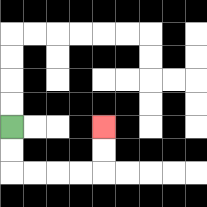{'start': '[0, 5]', 'end': '[4, 5]', 'path_directions': 'D,D,R,R,R,R,U,U', 'path_coordinates': '[[0, 5], [0, 6], [0, 7], [1, 7], [2, 7], [3, 7], [4, 7], [4, 6], [4, 5]]'}